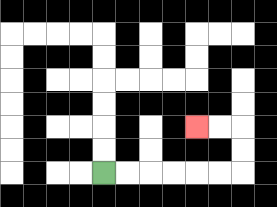{'start': '[4, 7]', 'end': '[8, 5]', 'path_directions': 'R,R,R,R,R,R,U,U,L,L', 'path_coordinates': '[[4, 7], [5, 7], [6, 7], [7, 7], [8, 7], [9, 7], [10, 7], [10, 6], [10, 5], [9, 5], [8, 5]]'}